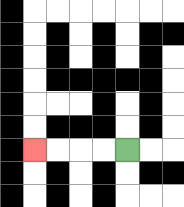{'start': '[5, 6]', 'end': '[1, 6]', 'path_directions': 'L,L,L,L', 'path_coordinates': '[[5, 6], [4, 6], [3, 6], [2, 6], [1, 6]]'}